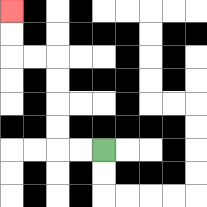{'start': '[4, 6]', 'end': '[0, 0]', 'path_directions': 'L,L,U,U,U,U,L,L,U,U', 'path_coordinates': '[[4, 6], [3, 6], [2, 6], [2, 5], [2, 4], [2, 3], [2, 2], [1, 2], [0, 2], [0, 1], [0, 0]]'}